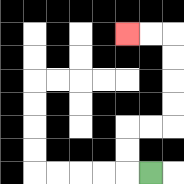{'start': '[6, 7]', 'end': '[5, 1]', 'path_directions': 'L,U,U,R,R,U,U,U,U,L,L', 'path_coordinates': '[[6, 7], [5, 7], [5, 6], [5, 5], [6, 5], [7, 5], [7, 4], [7, 3], [7, 2], [7, 1], [6, 1], [5, 1]]'}